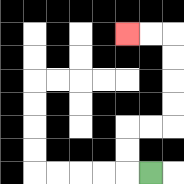{'start': '[6, 7]', 'end': '[5, 1]', 'path_directions': 'L,U,U,R,R,U,U,U,U,L,L', 'path_coordinates': '[[6, 7], [5, 7], [5, 6], [5, 5], [6, 5], [7, 5], [7, 4], [7, 3], [7, 2], [7, 1], [6, 1], [5, 1]]'}